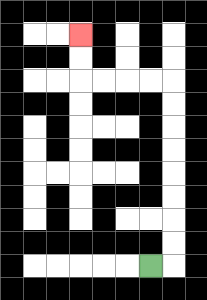{'start': '[6, 11]', 'end': '[3, 1]', 'path_directions': 'R,U,U,U,U,U,U,U,U,L,L,L,L,U,U', 'path_coordinates': '[[6, 11], [7, 11], [7, 10], [7, 9], [7, 8], [7, 7], [7, 6], [7, 5], [7, 4], [7, 3], [6, 3], [5, 3], [4, 3], [3, 3], [3, 2], [3, 1]]'}